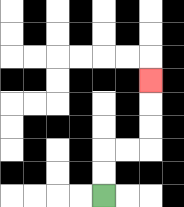{'start': '[4, 8]', 'end': '[6, 3]', 'path_directions': 'U,U,R,R,U,U,U', 'path_coordinates': '[[4, 8], [4, 7], [4, 6], [5, 6], [6, 6], [6, 5], [6, 4], [6, 3]]'}